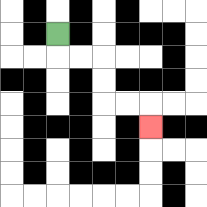{'start': '[2, 1]', 'end': '[6, 5]', 'path_directions': 'D,R,R,D,D,R,R,D', 'path_coordinates': '[[2, 1], [2, 2], [3, 2], [4, 2], [4, 3], [4, 4], [5, 4], [6, 4], [6, 5]]'}